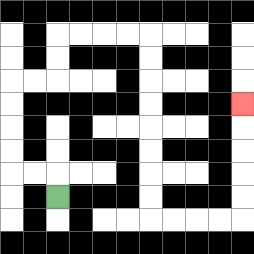{'start': '[2, 8]', 'end': '[10, 4]', 'path_directions': 'U,L,L,U,U,U,U,R,R,U,U,R,R,R,R,D,D,D,D,D,D,D,D,R,R,R,R,U,U,U,U,U', 'path_coordinates': '[[2, 8], [2, 7], [1, 7], [0, 7], [0, 6], [0, 5], [0, 4], [0, 3], [1, 3], [2, 3], [2, 2], [2, 1], [3, 1], [4, 1], [5, 1], [6, 1], [6, 2], [6, 3], [6, 4], [6, 5], [6, 6], [6, 7], [6, 8], [6, 9], [7, 9], [8, 9], [9, 9], [10, 9], [10, 8], [10, 7], [10, 6], [10, 5], [10, 4]]'}